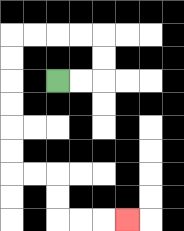{'start': '[2, 3]', 'end': '[5, 9]', 'path_directions': 'R,R,U,U,L,L,L,L,D,D,D,D,D,D,R,R,D,D,R,R,R', 'path_coordinates': '[[2, 3], [3, 3], [4, 3], [4, 2], [4, 1], [3, 1], [2, 1], [1, 1], [0, 1], [0, 2], [0, 3], [0, 4], [0, 5], [0, 6], [0, 7], [1, 7], [2, 7], [2, 8], [2, 9], [3, 9], [4, 9], [5, 9]]'}